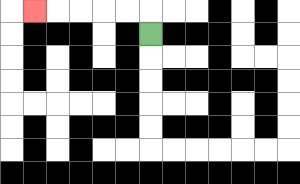{'start': '[6, 1]', 'end': '[1, 0]', 'path_directions': 'U,L,L,L,L,L', 'path_coordinates': '[[6, 1], [6, 0], [5, 0], [4, 0], [3, 0], [2, 0], [1, 0]]'}